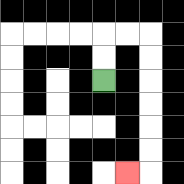{'start': '[4, 3]', 'end': '[5, 7]', 'path_directions': 'U,U,R,R,D,D,D,D,D,D,L', 'path_coordinates': '[[4, 3], [4, 2], [4, 1], [5, 1], [6, 1], [6, 2], [6, 3], [6, 4], [6, 5], [6, 6], [6, 7], [5, 7]]'}